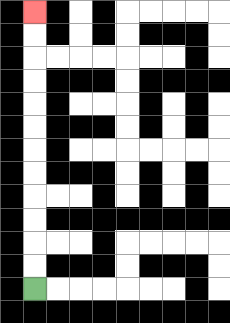{'start': '[1, 12]', 'end': '[1, 0]', 'path_directions': 'U,U,U,U,U,U,U,U,U,U,U,U', 'path_coordinates': '[[1, 12], [1, 11], [1, 10], [1, 9], [1, 8], [1, 7], [1, 6], [1, 5], [1, 4], [1, 3], [1, 2], [1, 1], [1, 0]]'}